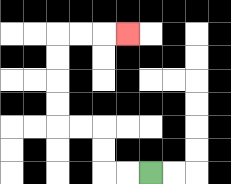{'start': '[6, 7]', 'end': '[5, 1]', 'path_directions': 'L,L,U,U,L,L,U,U,U,U,R,R,R', 'path_coordinates': '[[6, 7], [5, 7], [4, 7], [4, 6], [4, 5], [3, 5], [2, 5], [2, 4], [2, 3], [2, 2], [2, 1], [3, 1], [4, 1], [5, 1]]'}